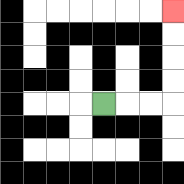{'start': '[4, 4]', 'end': '[7, 0]', 'path_directions': 'R,R,R,U,U,U,U', 'path_coordinates': '[[4, 4], [5, 4], [6, 4], [7, 4], [7, 3], [7, 2], [7, 1], [7, 0]]'}